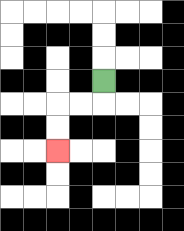{'start': '[4, 3]', 'end': '[2, 6]', 'path_directions': 'D,L,L,D,D', 'path_coordinates': '[[4, 3], [4, 4], [3, 4], [2, 4], [2, 5], [2, 6]]'}